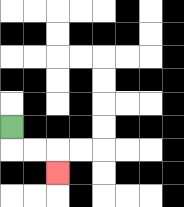{'start': '[0, 5]', 'end': '[2, 7]', 'path_directions': 'D,R,R,D', 'path_coordinates': '[[0, 5], [0, 6], [1, 6], [2, 6], [2, 7]]'}